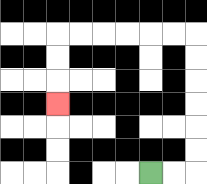{'start': '[6, 7]', 'end': '[2, 4]', 'path_directions': 'R,R,U,U,U,U,U,U,L,L,L,L,L,L,D,D,D', 'path_coordinates': '[[6, 7], [7, 7], [8, 7], [8, 6], [8, 5], [8, 4], [8, 3], [8, 2], [8, 1], [7, 1], [6, 1], [5, 1], [4, 1], [3, 1], [2, 1], [2, 2], [2, 3], [2, 4]]'}